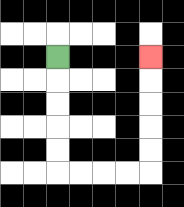{'start': '[2, 2]', 'end': '[6, 2]', 'path_directions': 'D,D,D,D,D,R,R,R,R,U,U,U,U,U', 'path_coordinates': '[[2, 2], [2, 3], [2, 4], [2, 5], [2, 6], [2, 7], [3, 7], [4, 7], [5, 7], [6, 7], [6, 6], [6, 5], [6, 4], [6, 3], [6, 2]]'}